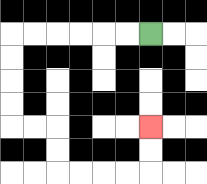{'start': '[6, 1]', 'end': '[6, 5]', 'path_directions': 'L,L,L,L,L,L,D,D,D,D,R,R,D,D,R,R,R,R,U,U', 'path_coordinates': '[[6, 1], [5, 1], [4, 1], [3, 1], [2, 1], [1, 1], [0, 1], [0, 2], [0, 3], [0, 4], [0, 5], [1, 5], [2, 5], [2, 6], [2, 7], [3, 7], [4, 7], [5, 7], [6, 7], [6, 6], [6, 5]]'}